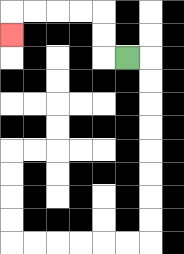{'start': '[5, 2]', 'end': '[0, 1]', 'path_directions': 'L,U,U,L,L,L,L,D', 'path_coordinates': '[[5, 2], [4, 2], [4, 1], [4, 0], [3, 0], [2, 0], [1, 0], [0, 0], [0, 1]]'}